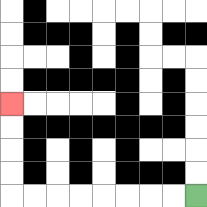{'start': '[8, 8]', 'end': '[0, 4]', 'path_directions': 'L,L,L,L,L,L,L,L,U,U,U,U', 'path_coordinates': '[[8, 8], [7, 8], [6, 8], [5, 8], [4, 8], [3, 8], [2, 8], [1, 8], [0, 8], [0, 7], [0, 6], [0, 5], [0, 4]]'}